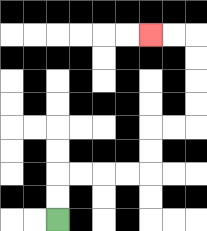{'start': '[2, 9]', 'end': '[6, 1]', 'path_directions': 'U,U,R,R,R,R,U,U,R,R,U,U,U,U,L,L', 'path_coordinates': '[[2, 9], [2, 8], [2, 7], [3, 7], [4, 7], [5, 7], [6, 7], [6, 6], [6, 5], [7, 5], [8, 5], [8, 4], [8, 3], [8, 2], [8, 1], [7, 1], [6, 1]]'}